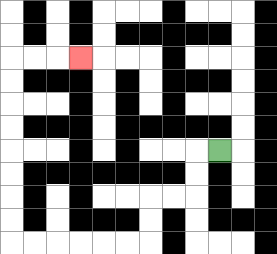{'start': '[9, 6]', 'end': '[3, 2]', 'path_directions': 'L,D,D,L,L,D,D,L,L,L,L,L,L,U,U,U,U,U,U,U,U,R,R,R', 'path_coordinates': '[[9, 6], [8, 6], [8, 7], [8, 8], [7, 8], [6, 8], [6, 9], [6, 10], [5, 10], [4, 10], [3, 10], [2, 10], [1, 10], [0, 10], [0, 9], [0, 8], [0, 7], [0, 6], [0, 5], [0, 4], [0, 3], [0, 2], [1, 2], [2, 2], [3, 2]]'}